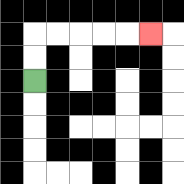{'start': '[1, 3]', 'end': '[6, 1]', 'path_directions': 'U,U,R,R,R,R,R', 'path_coordinates': '[[1, 3], [1, 2], [1, 1], [2, 1], [3, 1], [4, 1], [5, 1], [6, 1]]'}